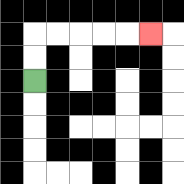{'start': '[1, 3]', 'end': '[6, 1]', 'path_directions': 'U,U,R,R,R,R,R', 'path_coordinates': '[[1, 3], [1, 2], [1, 1], [2, 1], [3, 1], [4, 1], [5, 1], [6, 1]]'}